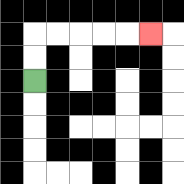{'start': '[1, 3]', 'end': '[6, 1]', 'path_directions': 'U,U,R,R,R,R,R', 'path_coordinates': '[[1, 3], [1, 2], [1, 1], [2, 1], [3, 1], [4, 1], [5, 1], [6, 1]]'}